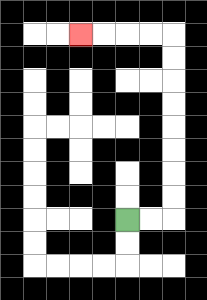{'start': '[5, 9]', 'end': '[3, 1]', 'path_directions': 'R,R,U,U,U,U,U,U,U,U,L,L,L,L', 'path_coordinates': '[[5, 9], [6, 9], [7, 9], [7, 8], [7, 7], [7, 6], [7, 5], [7, 4], [7, 3], [7, 2], [7, 1], [6, 1], [5, 1], [4, 1], [3, 1]]'}